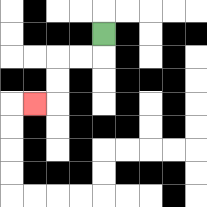{'start': '[4, 1]', 'end': '[1, 4]', 'path_directions': 'D,L,L,D,D,L', 'path_coordinates': '[[4, 1], [4, 2], [3, 2], [2, 2], [2, 3], [2, 4], [1, 4]]'}